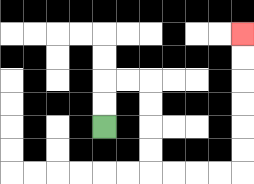{'start': '[4, 5]', 'end': '[10, 1]', 'path_directions': 'U,U,R,R,D,D,D,D,R,R,R,R,U,U,U,U,U,U', 'path_coordinates': '[[4, 5], [4, 4], [4, 3], [5, 3], [6, 3], [6, 4], [6, 5], [6, 6], [6, 7], [7, 7], [8, 7], [9, 7], [10, 7], [10, 6], [10, 5], [10, 4], [10, 3], [10, 2], [10, 1]]'}